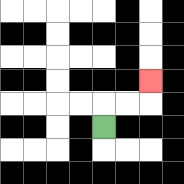{'start': '[4, 5]', 'end': '[6, 3]', 'path_directions': 'U,R,R,U', 'path_coordinates': '[[4, 5], [4, 4], [5, 4], [6, 4], [6, 3]]'}